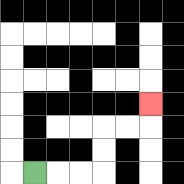{'start': '[1, 7]', 'end': '[6, 4]', 'path_directions': 'R,R,R,U,U,R,R,U', 'path_coordinates': '[[1, 7], [2, 7], [3, 7], [4, 7], [4, 6], [4, 5], [5, 5], [6, 5], [6, 4]]'}